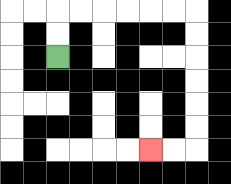{'start': '[2, 2]', 'end': '[6, 6]', 'path_directions': 'U,U,R,R,R,R,R,R,D,D,D,D,D,D,L,L', 'path_coordinates': '[[2, 2], [2, 1], [2, 0], [3, 0], [4, 0], [5, 0], [6, 0], [7, 0], [8, 0], [8, 1], [8, 2], [8, 3], [8, 4], [8, 5], [8, 6], [7, 6], [6, 6]]'}